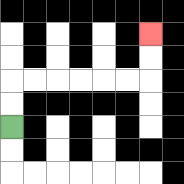{'start': '[0, 5]', 'end': '[6, 1]', 'path_directions': 'U,U,R,R,R,R,R,R,U,U', 'path_coordinates': '[[0, 5], [0, 4], [0, 3], [1, 3], [2, 3], [3, 3], [4, 3], [5, 3], [6, 3], [6, 2], [6, 1]]'}